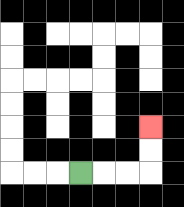{'start': '[3, 7]', 'end': '[6, 5]', 'path_directions': 'R,R,R,U,U', 'path_coordinates': '[[3, 7], [4, 7], [5, 7], [6, 7], [6, 6], [6, 5]]'}